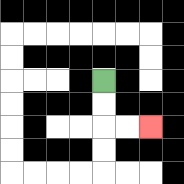{'start': '[4, 3]', 'end': '[6, 5]', 'path_directions': 'D,D,R,R', 'path_coordinates': '[[4, 3], [4, 4], [4, 5], [5, 5], [6, 5]]'}